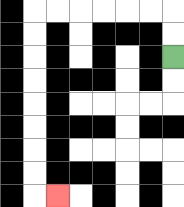{'start': '[7, 2]', 'end': '[2, 8]', 'path_directions': 'U,U,L,L,L,L,L,L,D,D,D,D,D,D,D,D,R', 'path_coordinates': '[[7, 2], [7, 1], [7, 0], [6, 0], [5, 0], [4, 0], [3, 0], [2, 0], [1, 0], [1, 1], [1, 2], [1, 3], [1, 4], [1, 5], [1, 6], [1, 7], [1, 8], [2, 8]]'}